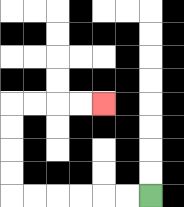{'start': '[6, 8]', 'end': '[4, 4]', 'path_directions': 'L,L,L,L,L,L,U,U,U,U,R,R,R,R', 'path_coordinates': '[[6, 8], [5, 8], [4, 8], [3, 8], [2, 8], [1, 8], [0, 8], [0, 7], [0, 6], [0, 5], [0, 4], [1, 4], [2, 4], [3, 4], [4, 4]]'}